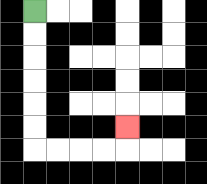{'start': '[1, 0]', 'end': '[5, 5]', 'path_directions': 'D,D,D,D,D,D,R,R,R,R,U', 'path_coordinates': '[[1, 0], [1, 1], [1, 2], [1, 3], [1, 4], [1, 5], [1, 6], [2, 6], [3, 6], [4, 6], [5, 6], [5, 5]]'}